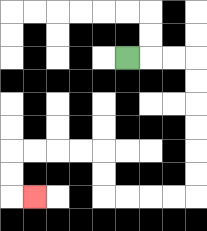{'start': '[5, 2]', 'end': '[1, 8]', 'path_directions': 'R,R,R,D,D,D,D,D,D,L,L,L,L,U,U,L,L,L,L,D,D,R', 'path_coordinates': '[[5, 2], [6, 2], [7, 2], [8, 2], [8, 3], [8, 4], [8, 5], [8, 6], [8, 7], [8, 8], [7, 8], [6, 8], [5, 8], [4, 8], [4, 7], [4, 6], [3, 6], [2, 6], [1, 6], [0, 6], [0, 7], [0, 8], [1, 8]]'}